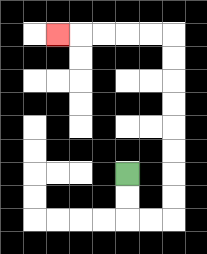{'start': '[5, 7]', 'end': '[2, 1]', 'path_directions': 'D,D,R,R,U,U,U,U,U,U,U,U,L,L,L,L,L', 'path_coordinates': '[[5, 7], [5, 8], [5, 9], [6, 9], [7, 9], [7, 8], [7, 7], [7, 6], [7, 5], [7, 4], [7, 3], [7, 2], [7, 1], [6, 1], [5, 1], [4, 1], [3, 1], [2, 1]]'}